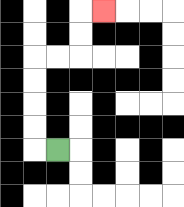{'start': '[2, 6]', 'end': '[4, 0]', 'path_directions': 'L,U,U,U,U,R,R,U,U,R', 'path_coordinates': '[[2, 6], [1, 6], [1, 5], [1, 4], [1, 3], [1, 2], [2, 2], [3, 2], [3, 1], [3, 0], [4, 0]]'}